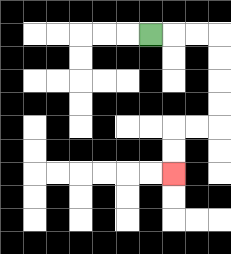{'start': '[6, 1]', 'end': '[7, 7]', 'path_directions': 'R,R,R,D,D,D,D,L,L,D,D', 'path_coordinates': '[[6, 1], [7, 1], [8, 1], [9, 1], [9, 2], [9, 3], [9, 4], [9, 5], [8, 5], [7, 5], [7, 6], [7, 7]]'}